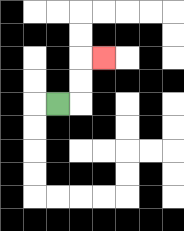{'start': '[2, 4]', 'end': '[4, 2]', 'path_directions': 'R,U,U,R', 'path_coordinates': '[[2, 4], [3, 4], [3, 3], [3, 2], [4, 2]]'}